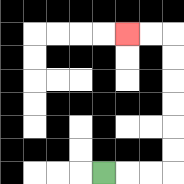{'start': '[4, 7]', 'end': '[5, 1]', 'path_directions': 'R,R,R,U,U,U,U,U,U,L,L', 'path_coordinates': '[[4, 7], [5, 7], [6, 7], [7, 7], [7, 6], [7, 5], [7, 4], [7, 3], [7, 2], [7, 1], [6, 1], [5, 1]]'}